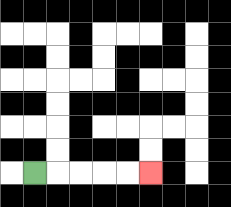{'start': '[1, 7]', 'end': '[6, 7]', 'path_directions': 'R,R,R,R,R', 'path_coordinates': '[[1, 7], [2, 7], [3, 7], [4, 7], [5, 7], [6, 7]]'}